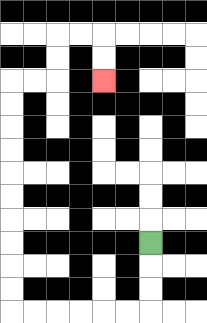{'start': '[6, 10]', 'end': '[4, 3]', 'path_directions': 'D,D,D,L,L,L,L,L,L,U,U,U,U,U,U,U,U,U,U,R,R,U,U,R,R,D,D', 'path_coordinates': '[[6, 10], [6, 11], [6, 12], [6, 13], [5, 13], [4, 13], [3, 13], [2, 13], [1, 13], [0, 13], [0, 12], [0, 11], [0, 10], [0, 9], [0, 8], [0, 7], [0, 6], [0, 5], [0, 4], [0, 3], [1, 3], [2, 3], [2, 2], [2, 1], [3, 1], [4, 1], [4, 2], [4, 3]]'}